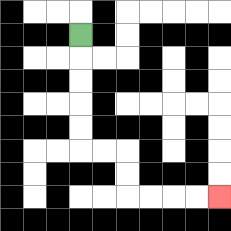{'start': '[3, 1]', 'end': '[9, 8]', 'path_directions': 'D,D,D,D,D,R,R,D,D,R,R,R,R', 'path_coordinates': '[[3, 1], [3, 2], [3, 3], [3, 4], [3, 5], [3, 6], [4, 6], [5, 6], [5, 7], [5, 8], [6, 8], [7, 8], [8, 8], [9, 8]]'}